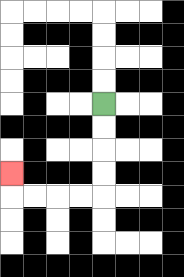{'start': '[4, 4]', 'end': '[0, 7]', 'path_directions': 'D,D,D,D,L,L,L,L,U', 'path_coordinates': '[[4, 4], [4, 5], [4, 6], [4, 7], [4, 8], [3, 8], [2, 8], [1, 8], [0, 8], [0, 7]]'}